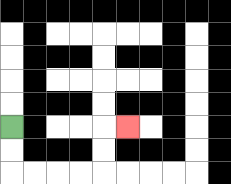{'start': '[0, 5]', 'end': '[5, 5]', 'path_directions': 'D,D,R,R,R,R,U,U,R', 'path_coordinates': '[[0, 5], [0, 6], [0, 7], [1, 7], [2, 7], [3, 7], [4, 7], [4, 6], [4, 5], [5, 5]]'}